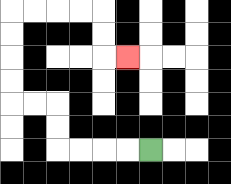{'start': '[6, 6]', 'end': '[5, 2]', 'path_directions': 'L,L,L,L,U,U,L,L,U,U,U,U,R,R,R,R,D,D,R', 'path_coordinates': '[[6, 6], [5, 6], [4, 6], [3, 6], [2, 6], [2, 5], [2, 4], [1, 4], [0, 4], [0, 3], [0, 2], [0, 1], [0, 0], [1, 0], [2, 0], [3, 0], [4, 0], [4, 1], [4, 2], [5, 2]]'}